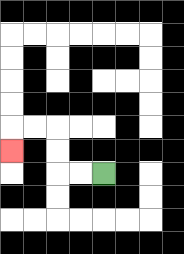{'start': '[4, 7]', 'end': '[0, 6]', 'path_directions': 'L,L,U,U,L,L,D', 'path_coordinates': '[[4, 7], [3, 7], [2, 7], [2, 6], [2, 5], [1, 5], [0, 5], [0, 6]]'}